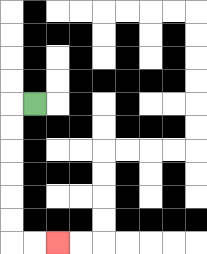{'start': '[1, 4]', 'end': '[2, 10]', 'path_directions': 'L,D,D,D,D,D,D,R,R', 'path_coordinates': '[[1, 4], [0, 4], [0, 5], [0, 6], [0, 7], [0, 8], [0, 9], [0, 10], [1, 10], [2, 10]]'}